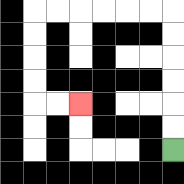{'start': '[7, 6]', 'end': '[3, 4]', 'path_directions': 'U,U,U,U,U,U,L,L,L,L,L,L,D,D,D,D,R,R', 'path_coordinates': '[[7, 6], [7, 5], [7, 4], [7, 3], [7, 2], [7, 1], [7, 0], [6, 0], [5, 0], [4, 0], [3, 0], [2, 0], [1, 0], [1, 1], [1, 2], [1, 3], [1, 4], [2, 4], [3, 4]]'}